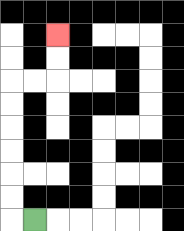{'start': '[1, 9]', 'end': '[2, 1]', 'path_directions': 'L,U,U,U,U,U,U,R,R,U,U', 'path_coordinates': '[[1, 9], [0, 9], [0, 8], [0, 7], [0, 6], [0, 5], [0, 4], [0, 3], [1, 3], [2, 3], [2, 2], [2, 1]]'}